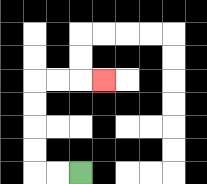{'start': '[3, 7]', 'end': '[4, 3]', 'path_directions': 'L,L,U,U,U,U,R,R,R', 'path_coordinates': '[[3, 7], [2, 7], [1, 7], [1, 6], [1, 5], [1, 4], [1, 3], [2, 3], [3, 3], [4, 3]]'}